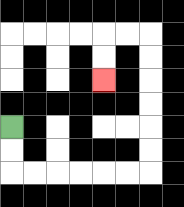{'start': '[0, 5]', 'end': '[4, 3]', 'path_directions': 'D,D,R,R,R,R,R,R,U,U,U,U,U,U,L,L,D,D', 'path_coordinates': '[[0, 5], [0, 6], [0, 7], [1, 7], [2, 7], [3, 7], [4, 7], [5, 7], [6, 7], [6, 6], [6, 5], [6, 4], [6, 3], [6, 2], [6, 1], [5, 1], [4, 1], [4, 2], [4, 3]]'}